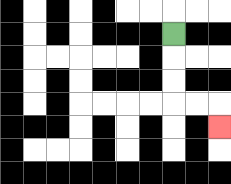{'start': '[7, 1]', 'end': '[9, 5]', 'path_directions': 'D,D,D,R,R,D', 'path_coordinates': '[[7, 1], [7, 2], [7, 3], [7, 4], [8, 4], [9, 4], [9, 5]]'}